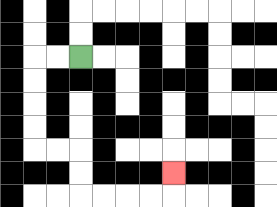{'start': '[3, 2]', 'end': '[7, 7]', 'path_directions': 'L,L,D,D,D,D,R,R,D,D,R,R,R,R,U', 'path_coordinates': '[[3, 2], [2, 2], [1, 2], [1, 3], [1, 4], [1, 5], [1, 6], [2, 6], [3, 6], [3, 7], [3, 8], [4, 8], [5, 8], [6, 8], [7, 8], [7, 7]]'}